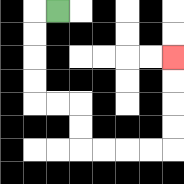{'start': '[2, 0]', 'end': '[7, 2]', 'path_directions': 'L,D,D,D,D,R,R,D,D,R,R,R,R,U,U,U,U', 'path_coordinates': '[[2, 0], [1, 0], [1, 1], [1, 2], [1, 3], [1, 4], [2, 4], [3, 4], [3, 5], [3, 6], [4, 6], [5, 6], [6, 6], [7, 6], [7, 5], [7, 4], [7, 3], [7, 2]]'}